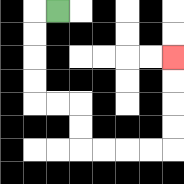{'start': '[2, 0]', 'end': '[7, 2]', 'path_directions': 'L,D,D,D,D,R,R,D,D,R,R,R,R,U,U,U,U', 'path_coordinates': '[[2, 0], [1, 0], [1, 1], [1, 2], [1, 3], [1, 4], [2, 4], [3, 4], [3, 5], [3, 6], [4, 6], [5, 6], [6, 6], [7, 6], [7, 5], [7, 4], [7, 3], [7, 2]]'}